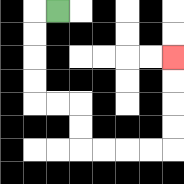{'start': '[2, 0]', 'end': '[7, 2]', 'path_directions': 'L,D,D,D,D,R,R,D,D,R,R,R,R,U,U,U,U', 'path_coordinates': '[[2, 0], [1, 0], [1, 1], [1, 2], [1, 3], [1, 4], [2, 4], [3, 4], [3, 5], [3, 6], [4, 6], [5, 6], [6, 6], [7, 6], [7, 5], [7, 4], [7, 3], [7, 2]]'}